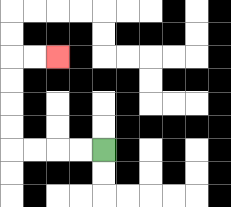{'start': '[4, 6]', 'end': '[2, 2]', 'path_directions': 'L,L,L,L,U,U,U,U,R,R', 'path_coordinates': '[[4, 6], [3, 6], [2, 6], [1, 6], [0, 6], [0, 5], [0, 4], [0, 3], [0, 2], [1, 2], [2, 2]]'}